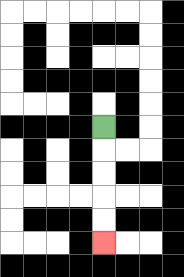{'start': '[4, 5]', 'end': '[4, 10]', 'path_directions': 'D,D,D,D,D', 'path_coordinates': '[[4, 5], [4, 6], [4, 7], [4, 8], [4, 9], [4, 10]]'}